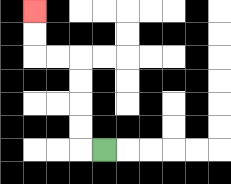{'start': '[4, 6]', 'end': '[1, 0]', 'path_directions': 'L,U,U,U,U,L,L,U,U', 'path_coordinates': '[[4, 6], [3, 6], [3, 5], [3, 4], [3, 3], [3, 2], [2, 2], [1, 2], [1, 1], [1, 0]]'}